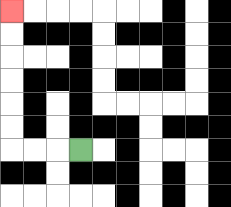{'start': '[3, 6]', 'end': '[0, 0]', 'path_directions': 'L,L,L,U,U,U,U,U,U', 'path_coordinates': '[[3, 6], [2, 6], [1, 6], [0, 6], [0, 5], [0, 4], [0, 3], [0, 2], [0, 1], [0, 0]]'}